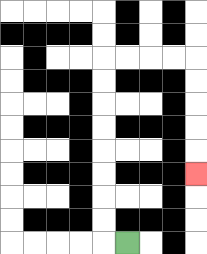{'start': '[5, 10]', 'end': '[8, 7]', 'path_directions': 'L,U,U,U,U,U,U,U,U,R,R,R,R,D,D,D,D,D', 'path_coordinates': '[[5, 10], [4, 10], [4, 9], [4, 8], [4, 7], [4, 6], [4, 5], [4, 4], [4, 3], [4, 2], [5, 2], [6, 2], [7, 2], [8, 2], [8, 3], [8, 4], [8, 5], [8, 6], [8, 7]]'}